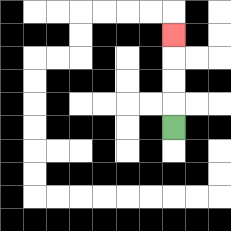{'start': '[7, 5]', 'end': '[7, 1]', 'path_directions': 'U,U,U,U', 'path_coordinates': '[[7, 5], [7, 4], [7, 3], [7, 2], [7, 1]]'}